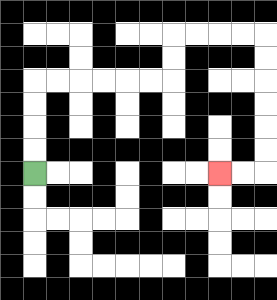{'start': '[1, 7]', 'end': '[9, 7]', 'path_directions': 'U,U,U,U,R,R,R,R,R,R,U,U,R,R,R,R,D,D,D,D,D,D,L,L', 'path_coordinates': '[[1, 7], [1, 6], [1, 5], [1, 4], [1, 3], [2, 3], [3, 3], [4, 3], [5, 3], [6, 3], [7, 3], [7, 2], [7, 1], [8, 1], [9, 1], [10, 1], [11, 1], [11, 2], [11, 3], [11, 4], [11, 5], [11, 6], [11, 7], [10, 7], [9, 7]]'}